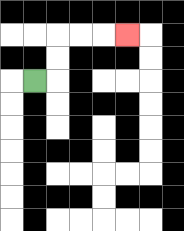{'start': '[1, 3]', 'end': '[5, 1]', 'path_directions': 'R,U,U,R,R,R', 'path_coordinates': '[[1, 3], [2, 3], [2, 2], [2, 1], [3, 1], [4, 1], [5, 1]]'}